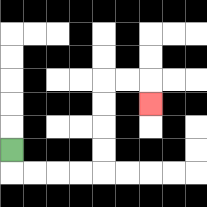{'start': '[0, 6]', 'end': '[6, 4]', 'path_directions': 'D,R,R,R,R,U,U,U,U,R,R,D', 'path_coordinates': '[[0, 6], [0, 7], [1, 7], [2, 7], [3, 7], [4, 7], [4, 6], [4, 5], [4, 4], [4, 3], [5, 3], [6, 3], [6, 4]]'}